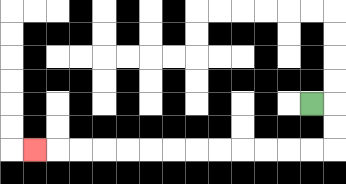{'start': '[13, 4]', 'end': '[1, 6]', 'path_directions': 'R,D,D,L,L,L,L,L,L,L,L,L,L,L,L,L', 'path_coordinates': '[[13, 4], [14, 4], [14, 5], [14, 6], [13, 6], [12, 6], [11, 6], [10, 6], [9, 6], [8, 6], [7, 6], [6, 6], [5, 6], [4, 6], [3, 6], [2, 6], [1, 6]]'}